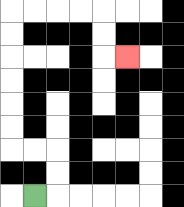{'start': '[1, 8]', 'end': '[5, 2]', 'path_directions': 'R,U,U,L,L,U,U,U,U,U,U,R,R,R,R,D,D,R', 'path_coordinates': '[[1, 8], [2, 8], [2, 7], [2, 6], [1, 6], [0, 6], [0, 5], [0, 4], [0, 3], [0, 2], [0, 1], [0, 0], [1, 0], [2, 0], [3, 0], [4, 0], [4, 1], [4, 2], [5, 2]]'}